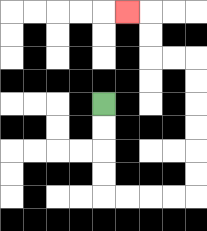{'start': '[4, 4]', 'end': '[5, 0]', 'path_directions': 'D,D,D,D,R,R,R,R,U,U,U,U,U,U,L,L,U,U,L', 'path_coordinates': '[[4, 4], [4, 5], [4, 6], [4, 7], [4, 8], [5, 8], [6, 8], [7, 8], [8, 8], [8, 7], [8, 6], [8, 5], [8, 4], [8, 3], [8, 2], [7, 2], [6, 2], [6, 1], [6, 0], [5, 0]]'}